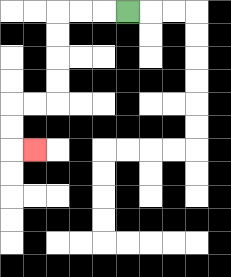{'start': '[5, 0]', 'end': '[1, 6]', 'path_directions': 'L,L,L,D,D,D,D,L,L,D,D,R', 'path_coordinates': '[[5, 0], [4, 0], [3, 0], [2, 0], [2, 1], [2, 2], [2, 3], [2, 4], [1, 4], [0, 4], [0, 5], [0, 6], [1, 6]]'}